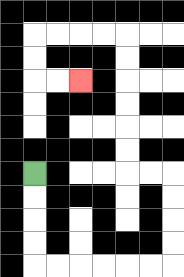{'start': '[1, 7]', 'end': '[3, 3]', 'path_directions': 'D,D,D,D,R,R,R,R,R,R,U,U,U,U,L,L,U,U,U,U,U,U,L,L,L,L,D,D,R,R', 'path_coordinates': '[[1, 7], [1, 8], [1, 9], [1, 10], [1, 11], [2, 11], [3, 11], [4, 11], [5, 11], [6, 11], [7, 11], [7, 10], [7, 9], [7, 8], [7, 7], [6, 7], [5, 7], [5, 6], [5, 5], [5, 4], [5, 3], [5, 2], [5, 1], [4, 1], [3, 1], [2, 1], [1, 1], [1, 2], [1, 3], [2, 3], [3, 3]]'}